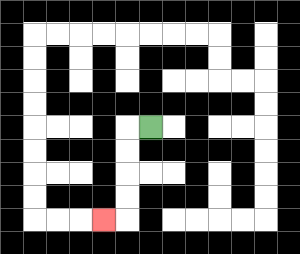{'start': '[6, 5]', 'end': '[4, 9]', 'path_directions': 'L,D,D,D,D,L', 'path_coordinates': '[[6, 5], [5, 5], [5, 6], [5, 7], [5, 8], [5, 9], [4, 9]]'}